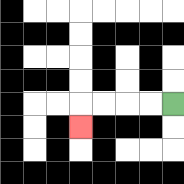{'start': '[7, 4]', 'end': '[3, 5]', 'path_directions': 'L,L,L,L,D', 'path_coordinates': '[[7, 4], [6, 4], [5, 4], [4, 4], [3, 4], [3, 5]]'}